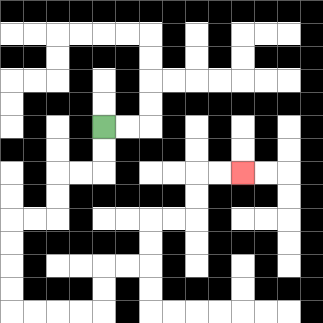{'start': '[4, 5]', 'end': '[10, 7]', 'path_directions': 'D,D,L,L,D,D,L,L,D,D,D,D,R,R,R,R,U,U,R,R,U,U,R,R,U,U,R,R', 'path_coordinates': '[[4, 5], [4, 6], [4, 7], [3, 7], [2, 7], [2, 8], [2, 9], [1, 9], [0, 9], [0, 10], [0, 11], [0, 12], [0, 13], [1, 13], [2, 13], [3, 13], [4, 13], [4, 12], [4, 11], [5, 11], [6, 11], [6, 10], [6, 9], [7, 9], [8, 9], [8, 8], [8, 7], [9, 7], [10, 7]]'}